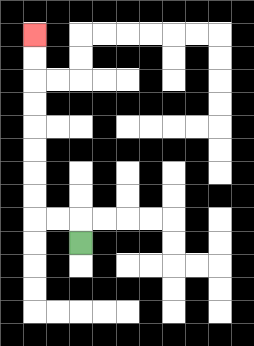{'start': '[3, 10]', 'end': '[1, 1]', 'path_directions': 'U,L,L,U,U,U,U,U,U,U,U', 'path_coordinates': '[[3, 10], [3, 9], [2, 9], [1, 9], [1, 8], [1, 7], [1, 6], [1, 5], [1, 4], [1, 3], [1, 2], [1, 1]]'}